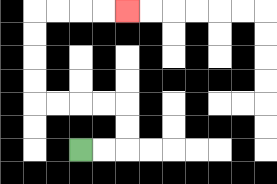{'start': '[3, 6]', 'end': '[5, 0]', 'path_directions': 'R,R,U,U,L,L,L,L,U,U,U,U,R,R,R,R', 'path_coordinates': '[[3, 6], [4, 6], [5, 6], [5, 5], [5, 4], [4, 4], [3, 4], [2, 4], [1, 4], [1, 3], [1, 2], [1, 1], [1, 0], [2, 0], [3, 0], [4, 0], [5, 0]]'}